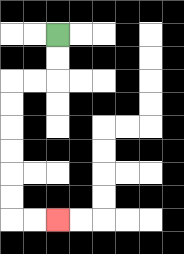{'start': '[2, 1]', 'end': '[2, 9]', 'path_directions': 'D,D,L,L,D,D,D,D,D,D,R,R', 'path_coordinates': '[[2, 1], [2, 2], [2, 3], [1, 3], [0, 3], [0, 4], [0, 5], [0, 6], [0, 7], [0, 8], [0, 9], [1, 9], [2, 9]]'}